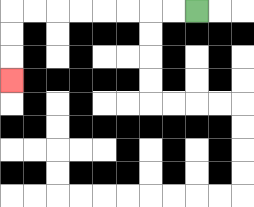{'start': '[8, 0]', 'end': '[0, 3]', 'path_directions': 'L,L,L,L,L,L,L,L,D,D,D', 'path_coordinates': '[[8, 0], [7, 0], [6, 0], [5, 0], [4, 0], [3, 0], [2, 0], [1, 0], [0, 0], [0, 1], [0, 2], [0, 3]]'}